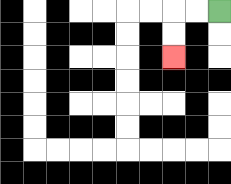{'start': '[9, 0]', 'end': '[7, 2]', 'path_directions': 'L,L,D,D', 'path_coordinates': '[[9, 0], [8, 0], [7, 0], [7, 1], [7, 2]]'}